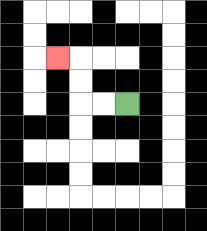{'start': '[5, 4]', 'end': '[2, 2]', 'path_directions': 'L,L,U,U,L', 'path_coordinates': '[[5, 4], [4, 4], [3, 4], [3, 3], [3, 2], [2, 2]]'}